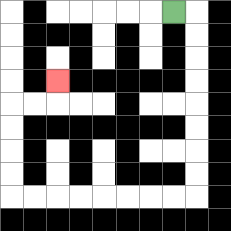{'start': '[7, 0]', 'end': '[2, 3]', 'path_directions': 'R,D,D,D,D,D,D,D,D,L,L,L,L,L,L,L,L,U,U,U,U,R,R,U', 'path_coordinates': '[[7, 0], [8, 0], [8, 1], [8, 2], [8, 3], [8, 4], [8, 5], [8, 6], [8, 7], [8, 8], [7, 8], [6, 8], [5, 8], [4, 8], [3, 8], [2, 8], [1, 8], [0, 8], [0, 7], [0, 6], [0, 5], [0, 4], [1, 4], [2, 4], [2, 3]]'}